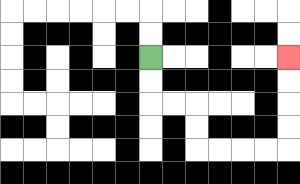{'start': '[6, 2]', 'end': '[12, 2]', 'path_directions': 'D,D,R,R,D,D,R,R,R,R,U,U,U,U', 'path_coordinates': '[[6, 2], [6, 3], [6, 4], [7, 4], [8, 4], [8, 5], [8, 6], [9, 6], [10, 6], [11, 6], [12, 6], [12, 5], [12, 4], [12, 3], [12, 2]]'}